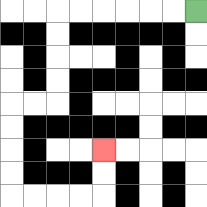{'start': '[8, 0]', 'end': '[4, 6]', 'path_directions': 'L,L,L,L,L,L,D,D,D,D,L,L,D,D,D,D,R,R,R,R,U,U', 'path_coordinates': '[[8, 0], [7, 0], [6, 0], [5, 0], [4, 0], [3, 0], [2, 0], [2, 1], [2, 2], [2, 3], [2, 4], [1, 4], [0, 4], [0, 5], [0, 6], [0, 7], [0, 8], [1, 8], [2, 8], [3, 8], [4, 8], [4, 7], [4, 6]]'}